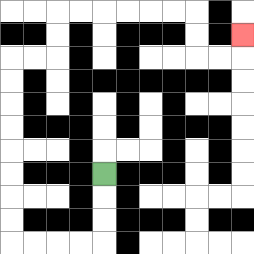{'start': '[4, 7]', 'end': '[10, 1]', 'path_directions': 'D,D,D,L,L,L,L,U,U,U,U,U,U,U,U,R,R,U,U,R,R,R,R,R,R,D,D,R,R,U', 'path_coordinates': '[[4, 7], [4, 8], [4, 9], [4, 10], [3, 10], [2, 10], [1, 10], [0, 10], [0, 9], [0, 8], [0, 7], [0, 6], [0, 5], [0, 4], [0, 3], [0, 2], [1, 2], [2, 2], [2, 1], [2, 0], [3, 0], [4, 0], [5, 0], [6, 0], [7, 0], [8, 0], [8, 1], [8, 2], [9, 2], [10, 2], [10, 1]]'}